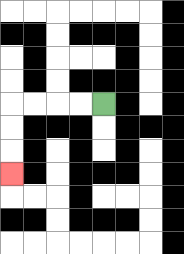{'start': '[4, 4]', 'end': '[0, 7]', 'path_directions': 'L,L,L,L,D,D,D', 'path_coordinates': '[[4, 4], [3, 4], [2, 4], [1, 4], [0, 4], [0, 5], [0, 6], [0, 7]]'}